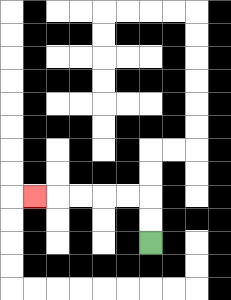{'start': '[6, 10]', 'end': '[1, 8]', 'path_directions': 'U,U,L,L,L,L,L', 'path_coordinates': '[[6, 10], [6, 9], [6, 8], [5, 8], [4, 8], [3, 8], [2, 8], [1, 8]]'}